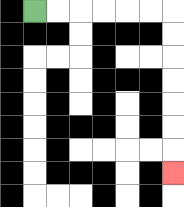{'start': '[1, 0]', 'end': '[7, 7]', 'path_directions': 'R,R,R,R,R,R,D,D,D,D,D,D,D', 'path_coordinates': '[[1, 0], [2, 0], [3, 0], [4, 0], [5, 0], [6, 0], [7, 0], [7, 1], [7, 2], [7, 3], [7, 4], [7, 5], [7, 6], [7, 7]]'}